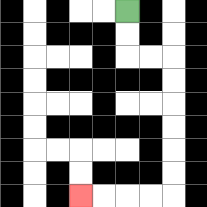{'start': '[5, 0]', 'end': '[3, 8]', 'path_directions': 'D,D,R,R,D,D,D,D,D,D,L,L,L,L', 'path_coordinates': '[[5, 0], [5, 1], [5, 2], [6, 2], [7, 2], [7, 3], [7, 4], [7, 5], [7, 6], [7, 7], [7, 8], [6, 8], [5, 8], [4, 8], [3, 8]]'}